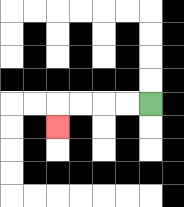{'start': '[6, 4]', 'end': '[2, 5]', 'path_directions': 'L,L,L,L,D', 'path_coordinates': '[[6, 4], [5, 4], [4, 4], [3, 4], [2, 4], [2, 5]]'}